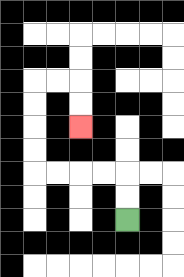{'start': '[5, 9]', 'end': '[3, 5]', 'path_directions': 'U,U,L,L,L,L,U,U,U,U,R,R,D,D', 'path_coordinates': '[[5, 9], [5, 8], [5, 7], [4, 7], [3, 7], [2, 7], [1, 7], [1, 6], [1, 5], [1, 4], [1, 3], [2, 3], [3, 3], [3, 4], [3, 5]]'}